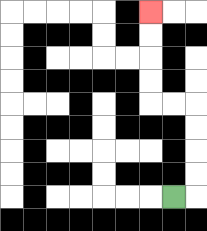{'start': '[7, 8]', 'end': '[6, 0]', 'path_directions': 'R,U,U,U,U,L,L,U,U,U,U', 'path_coordinates': '[[7, 8], [8, 8], [8, 7], [8, 6], [8, 5], [8, 4], [7, 4], [6, 4], [6, 3], [6, 2], [6, 1], [6, 0]]'}